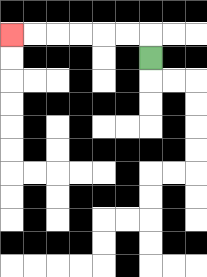{'start': '[6, 2]', 'end': '[0, 1]', 'path_directions': 'U,L,L,L,L,L,L', 'path_coordinates': '[[6, 2], [6, 1], [5, 1], [4, 1], [3, 1], [2, 1], [1, 1], [0, 1]]'}